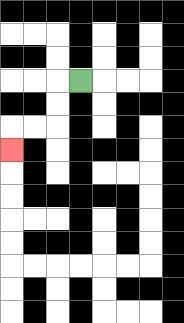{'start': '[3, 3]', 'end': '[0, 6]', 'path_directions': 'L,D,D,L,L,D', 'path_coordinates': '[[3, 3], [2, 3], [2, 4], [2, 5], [1, 5], [0, 5], [0, 6]]'}